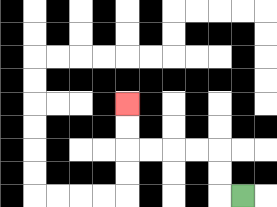{'start': '[10, 8]', 'end': '[5, 4]', 'path_directions': 'L,U,U,L,L,L,L,U,U', 'path_coordinates': '[[10, 8], [9, 8], [9, 7], [9, 6], [8, 6], [7, 6], [6, 6], [5, 6], [5, 5], [5, 4]]'}